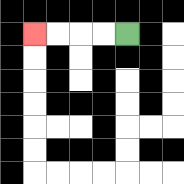{'start': '[5, 1]', 'end': '[1, 1]', 'path_directions': 'L,L,L,L', 'path_coordinates': '[[5, 1], [4, 1], [3, 1], [2, 1], [1, 1]]'}